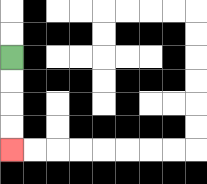{'start': '[0, 2]', 'end': '[0, 6]', 'path_directions': 'D,D,D,D', 'path_coordinates': '[[0, 2], [0, 3], [0, 4], [0, 5], [0, 6]]'}